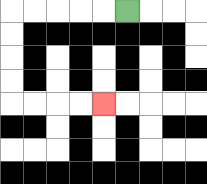{'start': '[5, 0]', 'end': '[4, 4]', 'path_directions': 'L,L,L,L,L,D,D,D,D,R,R,R,R', 'path_coordinates': '[[5, 0], [4, 0], [3, 0], [2, 0], [1, 0], [0, 0], [0, 1], [0, 2], [0, 3], [0, 4], [1, 4], [2, 4], [3, 4], [4, 4]]'}